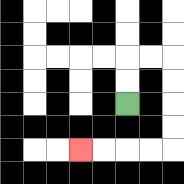{'start': '[5, 4]', 'end': '[3, 6]', 'path_directions': 'U,U,R,R,D,D,D,D,L,L,L,L', 'path_coordinates': '[[5, 4], [5, 3], [5, 2], [6, 2], [7, 2], [7, 3], [7, 4], [7, 5], [7, 6], [6, 6], [5, 6], [4, 6], [3, 6]]'}